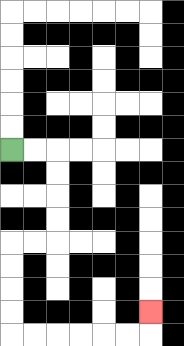{'start': '[0, 6]', 'end': '[6, 13]', 'path_directions': 'R,R,D,D,D,D,L,L,D,D,D,D,R,R,R,R,R,R,U', 'path_coordinates': '[[0, 6], [1, 6], [2, 6], [2, 7], [2, 8], [2, 9], [2, 10], [1, 10], [0, 10], [0, 11], [0, 12], [0, 13], [0, 14], [1, 14], [2, 14], [3, 14], [4, 14], [5, 14], [6, 14], [6, 13]]'}